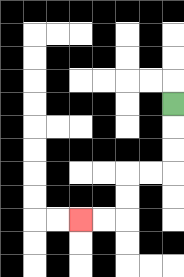{'start': '[7, 4]', 'end': '[3, 9]', 'path_directions': 'D,D,D,L,L,D,D,L,L', 'path_coordinates': '[[7, 4], [7, 5], [7, 6], [7, 7], [6, 7], [5, 7], [5, 8], [5, 9], [4, 9], [3, 9]]'}